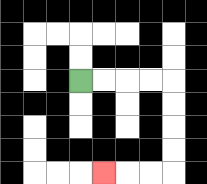{'start': '[3, 3]', 'end': '[4, 7]', 'path_directions': 'R,R,R,R,D,D,D,D,L,L,L', 'path_coordinates': '[[3, 3], [4, 3], [5, 3], [6, 3], [7, 3], [7, 4], [7, 5], [7, 6], [7, 7], [6, 7], [5, 7], [4, 7]]'}